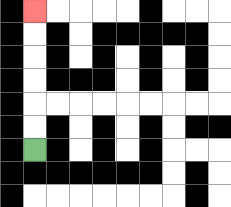{'start': '[1, 6]', 'end': '[1, 0]', 'path_directions': 'U,U,U,U,U,U', 'path_coordinates': '[[1, 6], [1, 5], [1, 4], [1, 3], [1, 2], [1, 1], [1, 0]]'}